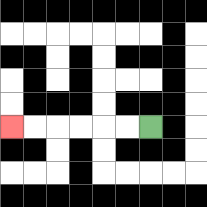{'start': '[6, 5]', 'end': '[0, 5]', 'path_directions': 'L,L,L,L,L,L', 'path_coordinates': '[[6, 5], [5, 5], [4, 5], [3, 5], [2, 5], [1, 5], [0, 5]]'}